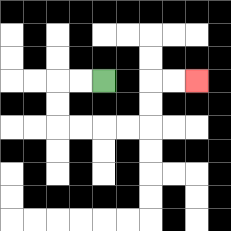{'start': '[4, 3]', 'end': '[8, 3]', 'path_directions': 'L,L,D,D,R,R,R,R,U,U,R,R', 'path_coordinates': '[[4, 3], [3, 3], [2, 3], [2, 4], [2, 5], [3, 5], [4, 5], [5, 5], [6, 5], [6, 4], [6, 3], [7, 3], [8, 3]]'}